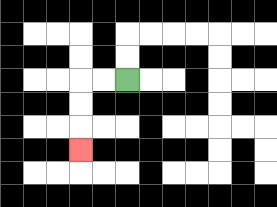{'start': '[5, 3]', 'end': '[3, 6]', 'path_directions': 'L,L,D,D,D', 'path_coordinates': '[[5, 3], [4, 3], [3, 3], [3, 4], [3, 5], [3, 6]]'}